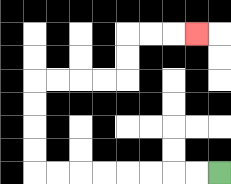{'start': '[9, 7]', 'end': '[8, 1]', 'path_directions': 'L,L,L,L,L,L,L,L,U,U,U,U,R,R,R,R,U,U,R,R,R', 'path_coordinates': '[[9, 7], [8, 7], [7, 7], [6, 7], [5, 7], [4, 7], [3, 7], [2, 7], [1, 7], [1, 6], [1, 5], [1, 4], [1, 3], [2, 3], [3, 3], [4, 3], [5, 3], [5, 2], [5, 1], [6, 1], [7, 1], [8, 1]]'}